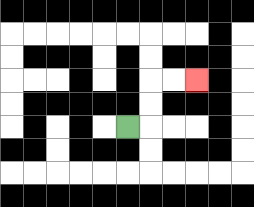{'start': '[5, 5]', 'end': '[8, 3]', 'path_directions': 'R,U,U,R,R', 'path_coordinates': '[[5, 5], [6, 5], [6, 4], [6, 3], [7, 3], [8, 3]]'}